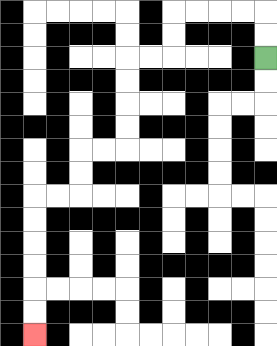{'start': '[11, 2]', 'end': '[1, 14]', 'path_directions': 'U,U,L,L,L,L,D,D,L,L,D,D,D,D,L,L,D,D,L,L,D,D,D,D,D,D', 'path_coordinates': '[[11, 2], [11, 1], [11, 0], [10, 0], [9, 0], [8, 0], [7, 0], [7, 1], [7, 2], [6, 2], [5, 2], [5, 3], [5, 4], [5, 5], [5, 6], [4, 6], [3, 6], [3, 7], [3, 8], [2, 8], [1, 8], [1, 9], [1, 10], [1, 11], [1, 12], [1, 13], [1, 14]]'}